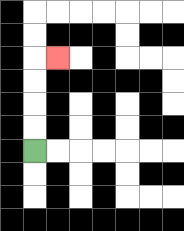{'start': '[1, 6]', 'end': '[2, 2]', 'path_directions': 'U,U,U,U,R', 'path_coordinates': '[[1, 6], [1, 5], [1, 4], [1, 3], [1, 2], [2, 2]]'}